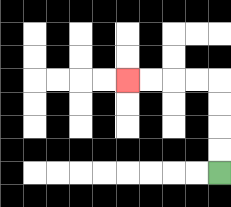{'start': '[9, 7]', 'end': '[5, 3]', 'path_directions': 'U,U,U,U,L,L,L,L', 'path_coordinates': '[[9, 7], [9, 6], [9, 5], [9, 4], [9, 3], [8, 3], [7, 3], [6, 3], [5, 3]]'}